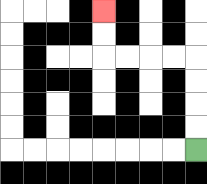{'start': '[8, 6]', 'end': '[4, 0]', 'path_directions': 'U,U,U,U,L,L,L,L,U,U', 'path_coordinates': '[[8, 6], [8, 5], [8, 4], [8, 3], [8, 2], [7, 2], [6, 2], [5, 2], [4, 2], [4, 1], [4, 0]]'}